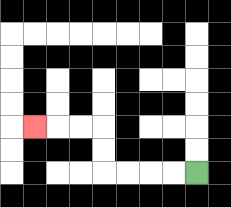{'start': '[8, 7]', 'end': '[1, 5]', 'path_directions': 'L,L,L,L,U,U,L,L,L', 'path_coordinates': '[[8, 7], [7, 7], [6, 7], [5, 7], [4, 7], [4, 6], [4, 5], [3, 5], [2, 5], [1, 5]]'}